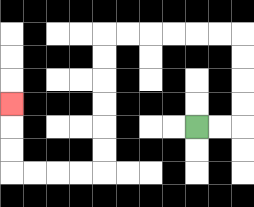{'start': '[8, 5]', 'end': '[0, 4]', 'path_directions': 'R,R,U,U,U,U,L,L,L,L,L,L,D,D,D,D,D,D,L,L,L,L,U,U,U', 'path_coordinates': '[[8, 5], [9, 5], [10, 5], [10, 4], [10, 3], [10, 2], [10, 1], [9, 1], [8, 1], [7, 1], [6, 1], [5, 1], [4, 1], [4, 2], [4, 3], [4, 4], [4, 5], [4, 6], [4, 7], [3, 7], [2, 7], [1, 7], [0, 7], [0, 6], [0, 5], [0, 4]]'}